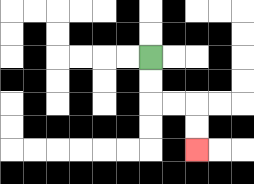{'start': '[6, 2]', 'end': '[8, 6]', 'path_directions': 'D,D,R,R,D,D', 'path_coordinates': '[[6, 2], [6, 3], [6, 4], [7, 4], [8, 4], [8, 5], [8, 6]]'}